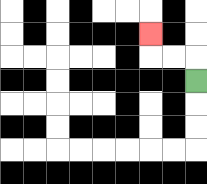{'start': '[8, 3]', 'end': '[6, 1]', 'path_directions': 'U,L,L,U', 'path_coordinates': '[[8, 3], [8, 2], [7, 2], [6, 2], [6, 1]]'}